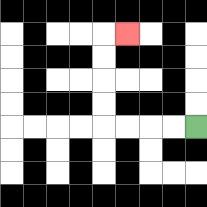{'start': '[8, 5]', 'end': '[5, 1]', 'path_directions': 'L,L,L,L,U,U,U,U,R', 'path_coordinates': '[[8, 5], [7, 5], [6, 5], [5, 5], [4, 5], [4, 4], [4, 3], [4, 2], [4, 1], [5, 1]]'}